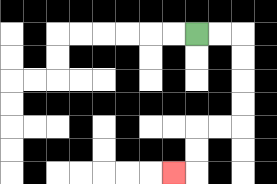{'start': '[8, 1]', 'end': '[7, 7]', 'path_directions': 'R,R,D,D,D,D,L,L,D,D,L', 'path_coordinates': '[[8, 1], [9, 1], [10, 1], [10, 2], [10, 3], [10, 4], [10, 5], [9, 5], [8, 5], [8, 6], [8, 7], [7, 7]]'}